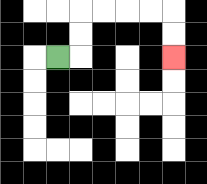{'start': '[2, 2]', 'end': '[7, 2]', 'path_directions': 'R,U,U,R,R,R,R,D,D', 'path_coordinates': '[[2, 2], [3, 2], [3, 1], [3, 0], [4, 0], [5, 0], [6, 0], [7, 0], [7, 1], [7, 2]]'}